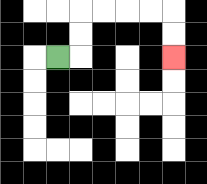{'start': '[2, 2]', 'end': '[7, 2]', 'path_directions': 'R,U,U,R,R,R,R,D,D', 'path_coordinates': '[[2, 2], [3, 2], [3, 1], [3, 0], [4, 0], [5, 0], [6, 0], [7, 0], [7, 1], [7, 2]]'}